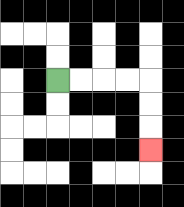{'start': '[2, 3]', 'end': '[6, 6]', 'path_directions': 'R,R,R,R,D,D,D', 'path_coordinates': '[[2, 3], [3, 3], [4, 3], [5, 3], [6, 3], [6, 4], [6, 5], [6, 6]]'}